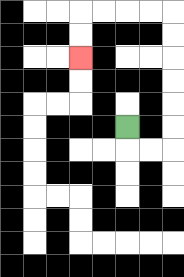{'start': '[5, 5]', 'end': '[3, 2]', 'path_directions': 'D,R,R,U,U,U,U,U,U,L,L,L,L,D,D', 'path_coordinates': '[[5, 5], [5, 6], [6, 6], [7, 6], [7, 5], [7, 4], [7, 3], [7, 2], [7, 1], [7, 0], [6, 0], [5, 0], [4, 0], [3, 0], [3, 1], [3, 2]]'}